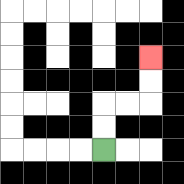{'start': '[4, 6]', 'end': '[6, 2]', 'path_directions': 'U,U,R,R,U,U', 'path_coordinates': '[[4, 6], [4, 5], [4, 4], [5, 4], [6, 4], [6, 3], [6, 2]]'}